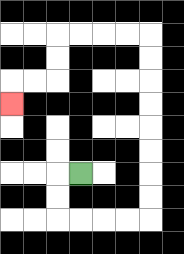{'start': '[3, 7]', 'end': '[0, 4]', 'path_directions': 'L,D,D,R,R,R,R,U,U,U,U,U,U,U,U,L,L,L,L,D,D,L,L,D', 'path_coordinates': '[[3, 7], [2, 7], [2, 8], [2, 9], [3, 9], [4, 9], [5, 9], [6, 9], [6, 8], [6, 7], [6, 6], [6, 5], [6, 4], [6, 3], [6, 2], [6, 1], [5, 1], [4, 1], [3, 1], [2, 1], [2, 2], [2, 3], [1, 3], [0, 3], [0, 4]]'}